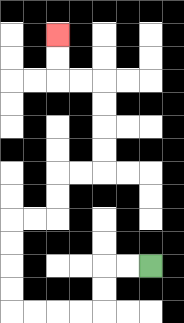{'start': '[6, 11]', 'end': '[2, 1]', 'path_directions': 'L,L,D,D,L,L,L,L,U,U,U,U,R,R,U,U,R,R,U,U,U,U,L,L,U,U', 'path_coordinates': '[[6, 11], [5, 11], [4, 11], [4, 12], [4, 13], [3, 13], [2, 13], [1, 13], [0, 13], [0, 12], [0, 11], [0, 10], [0, 9], [1, 9], [2, 9], [2, 8], [2, 7], [3, 7], [4, 7], [4, 6], [4, 5], [4, 4], [4, 3], [3, 3], [2, 3], [2, 2], [2, 1]]'}